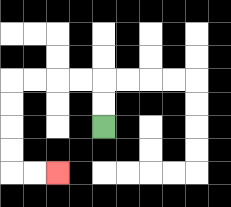{'start': '[4, 5]', 'end': '[2, 7]', 'path_directions': 'U,U,L,L,L,L,D,D,D,D,R,R', 'path_coordinates': '[[4, 5], [4, 4], [4, 3], [3, 3], [2, 3], [1, 3], [0, 3], [0, 4], [0, 5], [0, 6], [0, 7], [1, 7], [2, 7]]'}